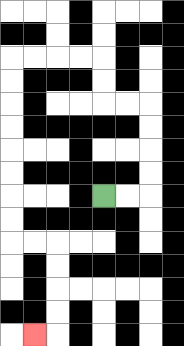{'start': '[4, 8]', 'end': '[1, 14]', 'path_directions': 'R,R,U,U,U,U,L,L,U,U,L,L,L,L,D,D,D,D,D,D,D,D,R,R,D,D,D,D,L', 'path_coordinates': '[[4, 8], [5, 8], [6, 8], [6, 7], [6, 6], [6, 5], [6, 4], [5, 4], [4, 4], [4, 3], [4, 2], [3, 2], [2, 2], [1, 2], [0, 2], [0, 3], [0, 4], [0, 5], [0, 6], [0, 7], [0, 8], [0, 9], [0, 10], [1, 10], [2, 10], [2, 11], [2, 12], [2, 13], [2, 14], [1, 14]]'}